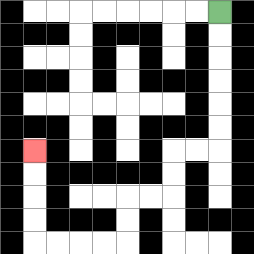{'start': '[9, 0]', 'end': '[1, 6]', 'path_directions': 'D,D,D,D,D,D,L,L,D,D,L,L,D,D,L,L,L,L,U,U,U,U', 'path_coordinates': '[[9, 0], [9, 1], [9, 2], [9, 3], [9, 4], [9, 5], [9, 6], [8, 6], [7, 6], [7, 7], [7, 8], [6, 8], [5, 8], [5, 9], [5, 10], [4, 10], [3, 10], [2, 10], [1, 10], [1, 9], [1, 8], [1, 7], [1, 6]]'}